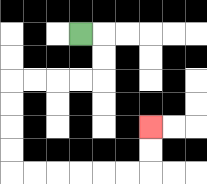{'start': '[3, 1]', 'end': '[6, 5]', 'path_directions': 'R,D,D,L,L,L,L,D,D,D,D,R,R,R,R,R,R,U,U', 'path_coordinates': '[[3, 1], [4, 1], [4, 2], [4, 3], [3, 3], [2, 3], [1, 3], [0, 3], [0, 4], [0, 5], [0, 6], [0, 7], [1, 7], [2, 7], [3, 7], [4, 7], [5, 7], [6, 7], [6, 6], [6, 5]]'}